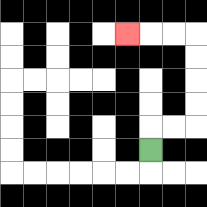{'start': '[6, 6]', 'end': '[5, 1]', 'path_directions': 'U,R,R,U,U,U,U,L,L,L', 'path_coordinates': '[[6, 6], [6, 5], [7, 5], [8, 5], [8, 4], [8, 3], [8, 2], [8, 1], [7, 1], [6, 1], [5, 1]]'}